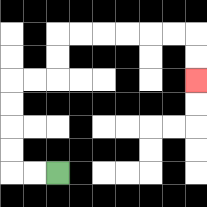{'start': '[2, 7]', 'end': '[8, 3]', 'path_directions': 'L,L,U,U,U,U,R,R,U,U,R,R,R,R,R,R,D,D', 'path_coordinates': '[[2, 7], [1, 7], [0, 7], [0, 6], [0, 5], [0, 4], [0, 3], [1, 3], [2, 3], [2, 2], [2, 1], [3, 1], [4, 1], [5, 1], [6, 1], [7, 1], [8, 1], [8, 2], [8, 3]]'}